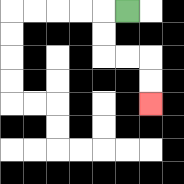{'start': '[5, 0]', 'end': '[6, 4]', 'path_directions': 'L,D,D,R,R,D,D', 'path_coordinates': '[[5, 0], [4, 0], [4, 1], [4, 2], [5, 2], [6, 2], [6, 3], [6, 4]]'}